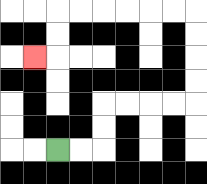{'start': '[2, 6]', 'end': '[1, 2]', 'path_directions': 'R,R,U,U,R,R,R,R,U,U,U,U,L,L,L,L,L,L,D,D,L', 'path_coordinates': '[[2, 6], [3, 6], [4, 6], [4, 5], [4, 4], [5, 4], [6, 4], [7, 4], [8, 4], [8, 3], [8, 2], [8, 1], [8, 0], [7, 0], [6, 0], [5, 0], [4, 0], [3, 0], [2, 0], [2, 1], [2, 2], [1, 2]]'}